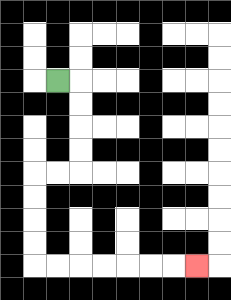{'start': '[2, 3]', 'end': '[8, 11]', 'path_directions': 'R,D,D,D,D,L,L,D,D,D,D,R,R,R,R,R,R,R', 'path_coordinates': '[[2, 3], [3, 3], [3, 4], [3, 5], [3, 6], [3, 7], [2, 7], [1, 7], [1, 8], [1, 9], [1, 10], [1, 11], [2, 11], [3, 11], [4, 11], [5, 11], [6, 11], [7, 11], [8, 11]]'}